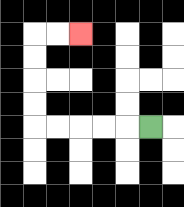{'start': '[6, 5]', 'end': '[3, 1]', 'path_directions': 'L,L,L,L,L,U,U,U,U,R,R', 'path_coordinates': '[[6, 5], [5, 5], [4, 5], [3, 5], [2, 5], [1, 5], [1, 4], [1, 3], [1, 2], [1, 1], [2, 1], [3, 1]]'}